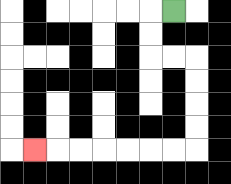{'start': '[7, 0]', 'end': '[1, 6]', 'path_directions': 'L,D,D,R,R,D,D,D,D,L,L,L,L,L,L,L', 'path_coordinates': '[[7, 0], [6, 0], [6, 1], [6, 2], [7, 2], [8, 2], [8, 3], [8, 4], [8, 5], [8, 6], [7, 6], [6, 6], [5, 6], [4, 6], [3, 6], [2, 6], [1, 6]]'}